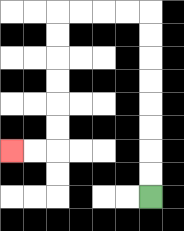{'start': '[6, 8]', 'end': '[0, 6]', 'path_directions': 'U,U,U,U,U,U,U,U,L,L,L,L,D,D,D,D,D,D,L,L', 'path_coordinates': '[[6, 8], [6, 7], [6, 6], [6, 5], [6, 4], [6, 3], [6, 2], [6, 1], [6, 0], [5, 0], [4, 0], [3, 0], [2, 0], [2, 1], [2, 2], [2, 3], [2, 4], [2, 5], [2, 6], [1, 6], [0, 6]]'}